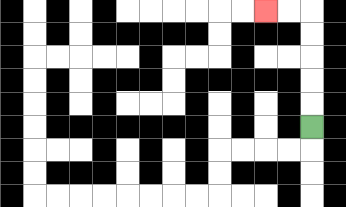{'start': '[13, 5]', 'end': '[11, 0]', 'path_directions': 'U,U,U,U,U,L,L', 'path_coordinates': '[[13, 5], [13, 4], [13, 3], [13, 2], [13, 1], [13, 0], [12, 0], [11, 0]]'}